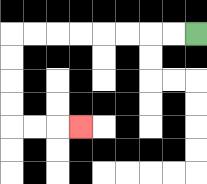{'start': '[8, 1]', 'end': '[3, 5]', 'path_directions': 'L,L,L,L,L,L,L,L,D,D,D,D,R,R,R', 'path_coordinates': '[[8, 1], [7, 1], [6, 1], [5, 1], [4, 1], [3, 1], [2, 1], [1, 1], [0, 1], [0, 2], [0, 3], [0, 4], [0, 5], [1, 5], [2, 5], [3, 5]]'}